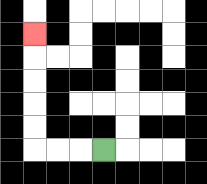{'start': '[4, 6]', 'end': '[1, 1]', 'path_directions': 'L,L,L,U,U,U,U,U', 'path_coordinates': '[[4, 6], [3, 6], [2, 6], [1, 6], [1, 5], [1, 4], [1, 3], [1, 2], [1, 1]]'}